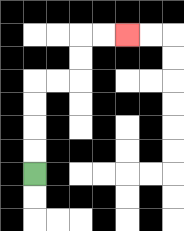{'start': '[1, 7]', 'end': '[5, 1]', 'path_directions': 'U,U,U,U,R,R,U,U,R,R', 'path_coordinates': '[[1, 7], [1, 6], [1, 5], [1, 4], [1, 3], [2, 3], [3, 3], [3, 2], [3, 1], [4, 1], [5, 1]]'}